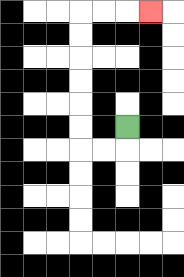{'start': '[5, 5]', 'end': '[6, 0]', 'path_directions': 'D,L,L,U,U,U,U,U,U,R,R,R', 'path_coordinates': '[[5, 5], [5, 6], [4, 6], [3, 6], [3, 5], [3, 4], [3, 3], [3, 2], [3, 1], [3, 0], [4, 0], [5, 0], [6, 0]]'}